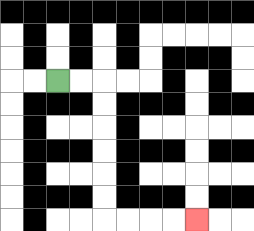{'start': '[2, 3]', 'end': '[8, 9]', 'path_directions': 'R,R,D,D,D,D,D,D,R,R,R,R', 'path_coordinates': '[[2, 3], [3, 3], [4, 3], [4, 4], [4, 5], [4, 6], [4, 7], [4, 8], [4, 9], [5, 9], [6, 9], [7, 9], [8, 9]]'}